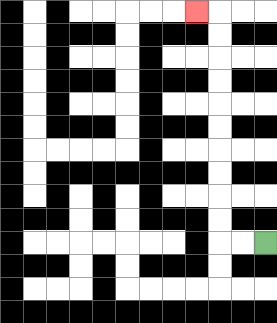{'start': '[11, 10]', 'end': '[8, 0]', 'path_directions': 'L,L,U,U,U,U,U,U,U,U,U,U,L', 'path_coordinates': '[[11, 10], [10, 10], [9, 10], [9, 9], [9, 8], [9, 7], [9, 6], [9, 5], [9, 4], [9, 3], [9, 2], [9, 1], [9, 0], [8, 0]]'}